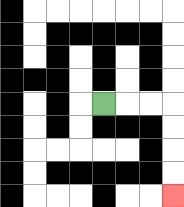{'start': '[4, 4]', 'end': '[7, 8]', 'path_directions': 'R,R,R,D,D,D,D', 'path_coordinates': '[[4, 4], [5, 4], [6, 4], [7, 4], [7, 5], [7, 6], [7, 7], [7, 8]]'}